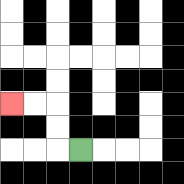{'start': '[3, 6]', 'end': '[0, 4]', 'path_directions': 'L,U,U,L,L', 'path_coordinates': '[[3, 6], [2, 6], [2, 5], [2, 4], [1, 4], [0, 4]]'}